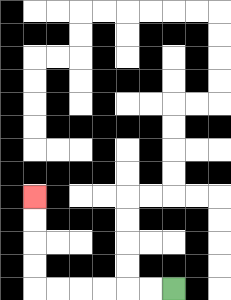{'start': '[7, 12]', 'end': '[1, 8]', 'path_directions': 'L,L,L,L,L,L,U,U,U,U', 'path_coordinates': '[[7, 12], [6, 12], [5, 12], [4, 12], [3, 12], [2, 12], [1, 12], [1, 11], [1, 10], [1, 9], [1, 8]]'}